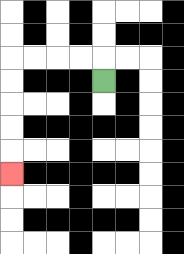{'start': '[4, 3]', 'end': '[0, 7]', 'path_directions': 'U,L,L,L,L,D,D,D,D,D', 'path_coordinates': '[[4, 3], [4, 2], [3, 2], [2, 2], [1, 2], [0, 2], [0, 3], [0, 4], [0, 5], [0, 6], [0, 7]]'}